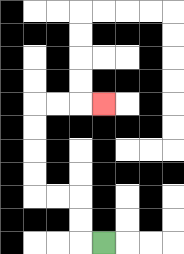{'start': '[4, 10]', 'end': '[4, 4]', 'path_directions': 'L,U,U,L,L,U,U,U,U,R,R,R', 'path_coordinates': '[[4, 10], [3, 10], [3, 9], [3, 8], [2, 8], [1, 8], [1, 7], [1, 6], [1, 5], [1, 4], [2, 4], [3, 4], [4, 4]]'}